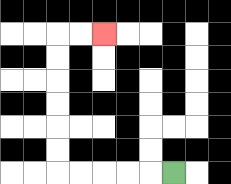{'start': '[7, 7]', 'end': '[4, 1]', 'path_directions': 'L,L,L,L,L,U,U,U,U,U,U,R,R', 'path_coordinates': '[[7, 7], [6, 7], [5, 7], [4, 7], [3, 7], [2, 7], [2, 6], [2, 5], [2, 4], [2, 3], [2, 2], [2, 1], [3, 1], [4, 1]]'}